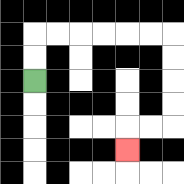{'start': '[1, 3]', 'end': '[5, 6]', 'path_directions': 'U,U,R,R,R,R,R,R,D,D,D,D,L,L,D', 'path_coordinates': '[[1, 3], [1, 2], [1, 1], [2, 1], [3, 1], [4, 1], [5, 1], [6, 1], [7, 1], [7, 2], [7, 3], [7, 4], [7, 5], [6, 5], [5, 5], [5, 6]]'}